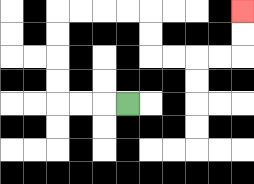{'start': '[5, 4]', 'end': '[10, 0]', 'path_directions': 'L,L,L,U,U,U,U,R,R,R,R,D,D,R,R,R,R,U,U', 'path_coordinates': '[[5, 4], [4, 4], [3, 4], [2, 4], [2, 3], [2, 2], [2, 1], [2, 0], [3, 0], [4, 0], [5, 0], [6, 0], [6, 1], [6, 2], [7, 2], [8, 2], [9, 2], [10, 2], [10, 1], [10, 0]]'}